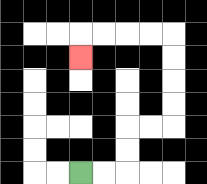{'start': '[3, 7]', 'end': '[3, 2]', 'path_directions': 'R,R,U,U,R,R,U,U,U,U,L,L,L,L,D', 'path_coordinates': '[[3, 7], [4, 7], [5, 7], [5, 6], [5, 5], [6, 5], [7, 5], [7, 4], [7, 3], [7, 2], [7, 1], [6, 1], [5, 1], [4, 1], [3, 1], [3, 2]]'}